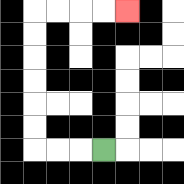{'start': '[4, 6]', 'end': '[5, 0]', 'path_directions': 'L,L,L,U,U,U,U,U,U,R,R,R,R', 'path_coordinates': '[[4, 6], [3, 6], [2, 6], [1, 6], [1, 5], [1, 4], [1, 3], [1, 2], [1, 1], [1, 0], [2, 0], [3, 0], [4, 0], [5, 0]]'}